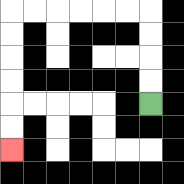{'start': '[6, 4]', 'end': '[0, 6]', 'path_directions': 'U,U,U,U,L,L,L,L,L,L,D,D,D,D,D,D', 'path_coordinates': '[[6, 4], [6, 3], [6, 2], [6, 1], [6, 0], [5, 0], [4, 0], [3, 0], [2, 0], [1, 0], [0, 0], [0, 1], [0, 2], [0, 3], [0, 4], [0, 5], [0, 6]]'}